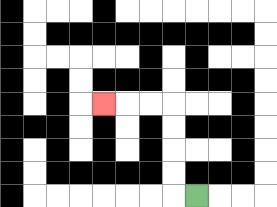{'start': '[8, 8]', 'end': '[4, 4]', 'path_directions': 'L,U,U,U,U,L,L,L', 'path_coordinates': '[[8, 8], [7, 8], [7, 7], [7, 6], [7, 5], [7, 4], [6, 4], [5, 4], [4, 4]]'}